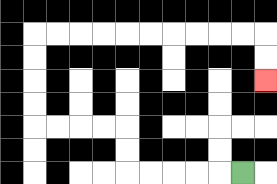{'start': '[10, 7]', 'end': '[11, 3]', 'path_directions': 'L,L,L,L,L,U,U,L,L,L,L,U,U,U,U,R,R,R,R,R,R,R,R,R,R,D,D', 'path_coordinates': '[[10, 7], [9, 7], [8, 7], [7, 7], [6, 7], [5, 7], [5, 6], [5, 5], [4, 5], [3, 5], [2, 5], [1, 5], [1, 4], [1, 3], [1, 2], [1, 1], [2, 1], [3, 1], [4, 1], [5, 1], [6, 1], [7, 1], [8, 1], [9, 1], [10, 1], [11, 1], [11, 2], [11, 3]]'}